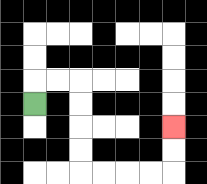{'start': '[1, 4]', 'end': '[7, 5]', 'path_directions': 'U,R,R,D,D,D,D,R,R,R,R,U,U', 'path_coordinates': '[[1, 4], [1, 3], [2, 3], [3, 3], [3, 4], [3, 5], [3, 6], [3, 7], [4, 7], [5, 7], [6, 7], [7, 7], [7, 6], [7, 5]]'}